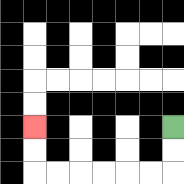{'start': '[7, 5]', 'end': '[1, 5]', 'path_directions': 'D,D,L,L,L,L,L,L,U,U', 'path_coordinates': '[[7, 5], [7, 6], [7, 7], [6, 7], [5, 7], [4, 7], [3, 7], [2, 7], [1, 7], [1, 6], [1, 5]]'}